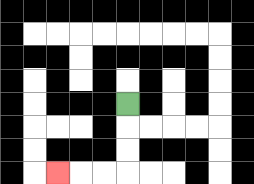{'start': '[5, 4]', 'end': '[2, 7]', 'path_directions': 'D,D,D,L,L,L', 'path_coordinates': '[[5, 4], [5, 5], [5, 6], [5, 7], [4, 7], [3, 7], [2, 7]]'}